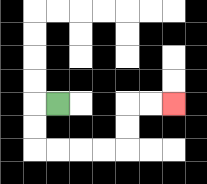{'start': '[2, 4]', 'end': '[7, 4]', 'path_directions': 'L,D,D,R,R,R,R,U,U,R,R', 'path_coordinates': '[[2, 4], [1, 4], [1, 5], [1, 6], [2, 6], [3, 6], [4, 6], [5, 6], [5, 5], [5, 4], [6, 4], [7, 4]]'}